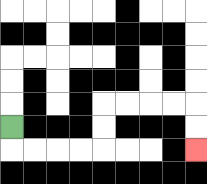{'start': '[0, 5]', 'end': '[8, 6]', 'path_directions': 'D,R,R,R,R,U,U,R,R,R,R,D,D', 'path_coordinates': '[[0, 5], [0, 6], [1, 6], [2, 6], [3, 6], [4, 6], [4, 5], [4, 4], [5, 4], [6, 4], [7, 4], [8, 4], [8, 5], [8, 6]]'}